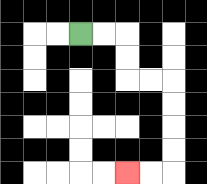{'start': '[3, 1]', 'end': '[5, 7]', 'path_directions': 'R,R,D,D,R,R,D,D,D,D,L,L', 'path_coordinates': '[[3, 1], [4, 1], [5, 1], [5, 2], [5, 3], [6, 3], [7, 3], [7, 4], [7, 5], [7, 6], [7, 7], [6, 7], [5, 7]]'}